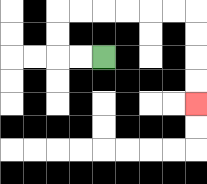{'start': '[4, 2]', 'end': '[8, 4]', 'path_directions': 'L,L,U,U,R,R,R,R,R,R,D,D,D,D', 'path_coordinates': '[[4, 2], [3, 2], [2, 2], [2, 1], [2, 0], [3, 0], [4, 0], [5, 0], [6, 0], [7, 0], [8, 0], [8, 1], [8, 2], [8, 3], [8, 4]]'}